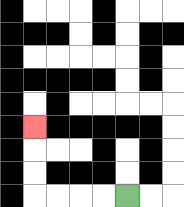{'start': '[5, 8]', 'end': '[1, 5]', 'path_directions': 'L,L,L,L,U,U,U', 'path_coordinates': '[[5, 8], [4, 8], [3, 8], [2, 8], [1, 8], [1, 7], [1, 6], [1, 5]]'}